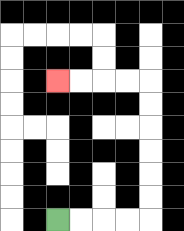{'start': '[2, 9]', 'end': '[2, 3]', 'path_directions': 'R,R,R,R,U,U,U,U,U,U,L,L,L,L', 'path_coordinates': '[[2, 9], [3, 9], [4, 9], [5, 9], [6, 9], [6, 8], [6, 7], [6, 6], [6, 5], [6, 4], [6, 3], [5, 3], [4, 3], [3, 3], [2, 3]]'}